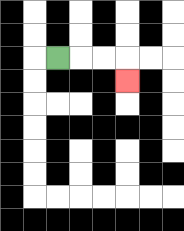{'start': '[2, 2]', 'end': '[5, 3]', 'path_directions': 'R,R,R,D', 'path_coordinates': '[[2, 2], [3, 2], [4, 2], [5, 2], [5, 3]]'}